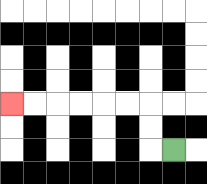{'start': '[7, 6]', 'end': '[0, 4]', 'path_directions': 'L,U,U,L,L,L,L,L,L', 'path_coordinates': '[[7, 6], [6, 6], [6, 5], [6, 4], [5, 4], [4, 4], [3, 4], [2, 4], [1, 4], [0, 4]]'}